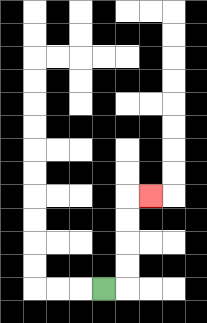{'start': '[4, 12]', 'end': '[6, 8]', 'path_directions': 'R,U,U,U,U,R', 'path_coordinates': '[[4, 12], [5, 12], [5, 11], [5, 10], [5, 9], [5, 8], [6, 8]]'}